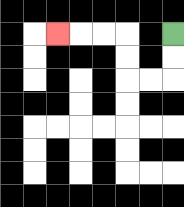{'start': '[7, 1]', 'end': '[2, 1]', 'path_directions': 'D,D,L,L,U,U,L,L,L', 'path_coordinates': '[[7, 1], [7, 2], [7, 3], [6, 3], [5, 3], [5, 2], [5, 1], [4, 1], [3, 1], [2, 1]]'}